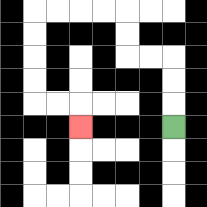{'start': '[7, 5]', 'end': '[3, 5]', 'path_directions': 'U,U,U,L,L,U,U,L,L,L,L,D,D,D,D,R,R,D', 'path_coordinates': '[[7, 5], [7, 4], [7, 3], [7, 2], [6, 2], [5, 2], [5, 1], [5, 0], [4, 0], [3, 0], [2, 0], [1, 0], [1, 1], [1, 2], [1, 3], [1, 4], [2, 4], [3, 4], [3, 5]]'}